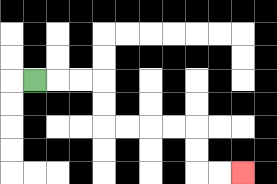{'start': '[1, 3]', 'end': '[10, 7]', 'path_directions': 'R,R,R,D,D,R,R,R,R,D,D,R,R', 'path_coordinates': '[[1, 3], [2, 3], [3, 3], [4, 3], [4, 4], [4, 5], [5, 5], [6, 5], [7, 5], [8, 5], [8, 6], [8, 7], [9, 7], [10, 7]]'}